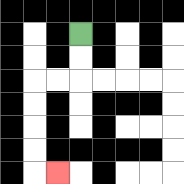{'start': '[3, 1]', 'end': '[2, 7]', 'path_directions': 'D,D,L,L,D,D,D,D,R', 'path_coordinates': '[[3, 1], [3, 2], [3, 3], [2, 3], [1, 3], [1, 4], [1, 5], [1, 6], [1, 7], [2, 7]]'}